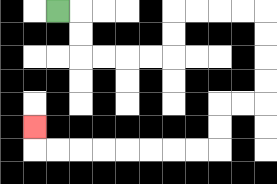{'start': '[2, 0]', 'end': '[1, 5]', 'path_directions': 'R,D,D,R,R,R,R,U,U,R,R,R,R,D,D,D,D,L,L,D,D,L,L,L,L,L,L,L,L,U', 'path_coordinates': '[[2, 0], [3, 0], [3, 1], [3, 2], [4, 2], [5, 2], [6, 2], [7, 2], [7, 1], [7, 0], [8, 0], [9, 0], [10, 0], [11, 0], [11, 1], [11, 2], [11, 3], [11, 4], [10, 4], [9, 4], [9, 5], [9, 6], [8, 6], [7, 6], [6, 6], [5, 6], [4, 6], [3, 6], [2, 6], [1, 6], [1, 5]]'}